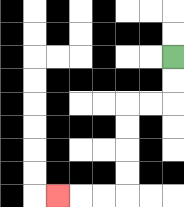{'start': '[7, 2]', 'end': '[2, 8]', 'path_directions': 'D,D,L,L,D,D,D,D,L,L,L', 'path_coordinates': '[[7, 2], [7, 3], [7, 4], [6, 4], [5, 4], [5, 5], [5, 6], [5, 7], [5, 8], [4, 8], [3, 8], [2, 8]]'}